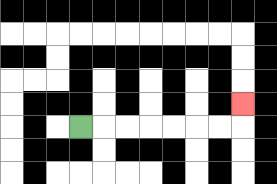{'start': '[3, 5]', 'end': '[10, 4]', 'path_directions': 'R,R,R,R,R,R,R,U', 'path_coordinates': '[[3, 5], [4, 5], [5, 5], [6, 5], [7, 5], [8, 5], [9, 5], [10, 5], [10, 4]]'}